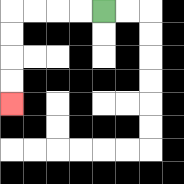{'start': '[4, 0]', 'end': '[0, 4]', 'path_directions': 'L,L,L,L,D,D,D,D', 'path_coordinates': '[[4, 0], [3, 0], [2, 0], [1, 0], [0, 0], [0, 1], [0, 2], [0, 3], [0, 4]]'}